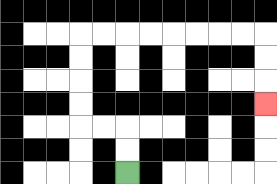{'start': '[5, 7]', 'end': '[11, 4]', 'path_directions': 'U,U,L,L,U,U,U,U,R,R,R,R,R,R,R,R,D,D,D', 'path_coordinates': '[[5, 7], [5, 6], [5, 5], [4, 5], [3, 5], [3, 4], [3, 3], [3, 2], [3, 1], [4, 1], [5, 1], [6, 1], [7, 1], [8, 1], [9, 1], [10, 1], [11, 1], [11, 2], [11, 3], [11, 4]]'}